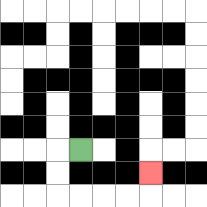{'start': '[3, 6]', 'end': '[6, 7]', 'path_directions': 'L,D,D,R,R,R,R,U', 'path_coordinates': '[[3, 6], [2, 6], [2, 7], [2, 8], [3, 8], [4, 8], [5, 8], [6, 8], [6, 7]]'}